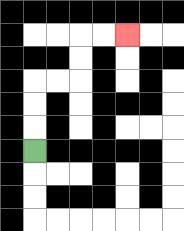{'start': '[1, 6]', 'end': '[5, 1]', 'path_directions': 'U,U,U,R,R,U,U,R,R', 'path_coordinates': '[[1, 6], [1, 5], [1, 4], [1, 3], [2, 3], [3, 3], [3, 2], [3, 1], [4, 1], [5, 1]]'}